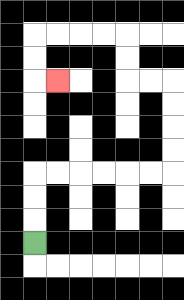{'start': '[1, 10]', 'end': '[2, 3]', 'path_directions': 'U,U,U,R,R,R,R,R,R,U,U,U,U,L,L,U,U,L,L,L,L,D,D,R', 'path_coordinates': '[[1, 10], [1, 9], [1, 8], [1, 7], [2, 7], [3, 7], [4, 7], [5, 7], [6, 7], [7, 7], [7, 6], [7, 5], [7, 4], [7, 3], [6, 3], [5, 3], [5, 2], [5, 1], [4, 1], [3, 1], [2, 1], [1, 1], [1, 2], [1, 3], [2, 3]]'}